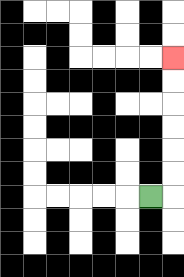{'start': '[6, 8]', 'end': '[7, 2]', 'path_directions': 'R,U,U,U,U,U,U', 'path_coordinates': '[[6, 8], [7, 8], [7, 7], [7, 6], [7, 5], [7, 4], [7, 3], [7, 2]]'}